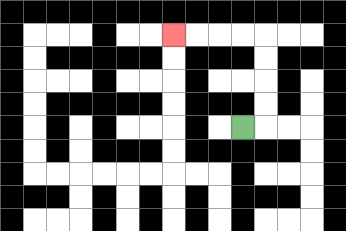{'start': '[10, 5]', 'end': '[7, 1]', 'path_directions': 'R,U,U,U,U,L,L,L,L', 'path_coordinates': '[[10, 5], [11, 5], [11, 4], [11, 3], [11, 2], [11, 1], [10, 1], [9, 1], [8, 1], [7, 1]]'}